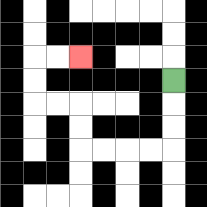{'start': '[7, 3]', 'end': '[3, 2]', 'path_directions': 'D,D,D,L,L,L,L,U,U,L,L,U,U,R,R', 'path_coordinates': '[[7, 3], [7, 4], [7, 5], [7, 6], [6, 6], [5, 6], [4, 6], [3, 6], [3, 5], [3, 4], [2, 4], [1, 4], [1, 3], [1, 2], [2, 2], [3, 2]]'}